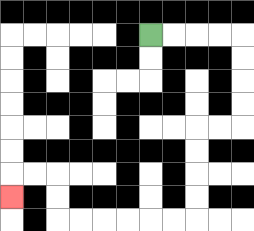{'start': '[6, 1]', 'end': '[0, 8]', 'path_directions': 'R,R,R,R,D,D,D,D,L,L,D,D,D,D,L,L,L,L,L,L,U,U,L,L,D', 'path_coordinates': '[[6, 1], [7, 1], [8, 1], [9, 1], [10, 1], [10, 2], [10, 3], [10, 4], [10, 5], [9, 5], [8, 5], [8, 6], [8, 7], [8, 8], [8, 9], [7, 9], [6, 9], [5, 9], [4, 9], [3, 9], [2, 9], [2, 8], [2, 7], [1, 7], [0, 7], [0, 8]]'}